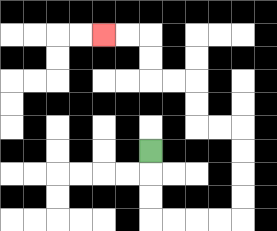{'start': '[6, 6]', 'end': '[4, 1]', 'path_directions': 'D,D,D,R,R,R,R,U,U,U,U,L,L,U,U,L,L,U,U,L,L', 'path_coordinates': '[[6, 6], [6, 7], [6, 8], [6, 9], [7, 9], [8, 9], [9, 9], [10, 9], [10, 8], [10, 7], [10, 6], [10, 5], [9, 5], [8, 5], [8, 4], [8, 3], [7, 3], [6, 3], [6, 2], [6, 1], [5, 1], [4, 1]]'}